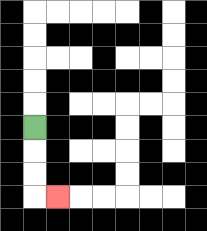{'start': '[1, 5]', 'end': '[2, 8]', 'path_directions': 'D,D,D,R', 'path_coordinates': '[[1, 5], [1, 6], [1, 7], [1, 8], [2, 8]]'}